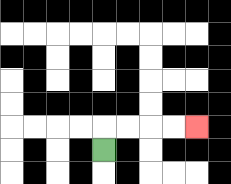{'start': '[4, 6]', 'end': '[8, 5]', 'path_directions': 'U,R,R,R,R', 'path_coordinates': '[[4, 6], [4, 5], [5, 5], [6, 5], [7, 5], [8, 5]]'}